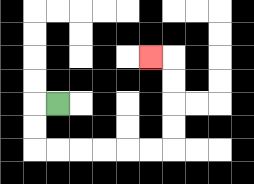{'start': '[2, 4]', 'end': '[6, 2]', 'path_directions': 'L,D,D,R,R,R,R,R,R,U,U,U,U,L', 'path_coordinates': '[[2, 4], [1, 4], [1, 5], [1, 6], [2, 6], [3, 6], [4, 6], [5, 6], [6, 6], [7, 6], [7, 5], [7, 4], [7, 3], [7, 2], [6, 2]]'}